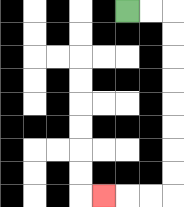{'start': '[5, 0]', 'end': '[4, 8]', 'path_directions': 'R,R,D,D,D,D,D,D,D,D,L,L,L', 'path_coordinates': '[[5, 0], [6, 0], [7, 0], [7, 1], [7, 2], [7, 3], [7, 4], [7, 5], [7, 6], [7, 7], [7, 8], [6, 8], [5, 8], [4, 8]]'}